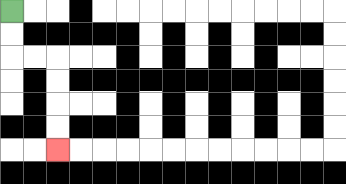{'start': '[0, 0]', 'end': '[2, 6]', 'path_directions': 'D,D,R,R,D,D,D,D', 'path_coordinates': '[[0, 0], [0, 1], [0, 2], [1, 2], [2, 2], [2, 3], [2, 4], [2, 5], [2, 6]]'}